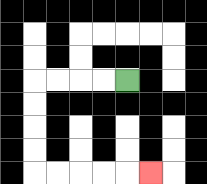{'start': '[5, 3]', 'end': '[6, 7]', 'path_directions': 'L,L,L,L,D,D,D,D,R,R,R,R,R', 'path_coordinates': '[[5, 3], [4, 3], [3, 3], [2, 3], [1, 3], [1, 4], [1, 5], [1, 6], [1, 7], [2, 7], [3, 7], [4, 7], [5, 7], [6, 7]]'}